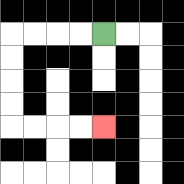{'start': '[4, 1]', 'end': '[4, 5]', 'path_directions': 'L,L,L,L,D,D,D,D,R,R,R,R', 'path_coordinates': '[[4, 1], [3, 1], [2, 1], [1, 1], [0, 1], [0, 2], [0, 3], [0, 4], [0, 5], [1, 5], [2, 5], [3, 5], [4, 5]]'}